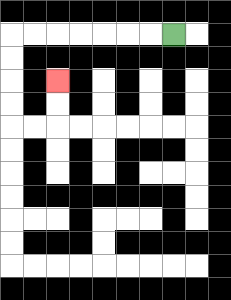{'start': '[7, 1]', 'end': '[2, 3]', 'path_directions': 'L,L,L,L,L,L,L,D,D,D,D,R,R,U,U', 'path_coordinates': '[[7, 1], [6, 1], [5, 1], [4, 1], [3, 1], [2, 1], [1, 1], [0, 1], [0, 2], [0, 3], [0, 4], [0, 5], [1, 5], [2, 5], [2, 4], [2, 3]]'}